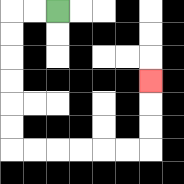{'start': '[2, 0]', 'end': '[6, 3]', 'path_directions': 'L,L,D,D,D,D,D,D,R,R,R,R,R,R,U,U,U', 'path_coordinates': '[[2, 0], [1, 0], [0, 0], [0, 1], [0, 2], [0, 3], [0, 4], [0, 5], [0, 6], [1, 6], [2, 6], [3, 6], [4, 6], [5, 6], [6, 6], [6, 5], [6, 4], [6, 3]]'}